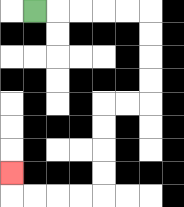{'start': '[1, 0]', 'end': '[0, 7]', 'path_directions': 'R,R,R,R,R,D,D,D,D,L,L,D,D,D,D,L,L,L,L,U', 'path_coordinates': '[[1, 0], [2, 0], [3, 0], [4, 0], [5, 0], [6, 0], [6, 1], [6, 2], [6, 3], [6, 4], [5, 4], [4, 4], [4, 5], [4, 6], [4, 7], [4, 8], [3, 8], [2, 8], [1, 8], [0, 8], [0, 7]]'}